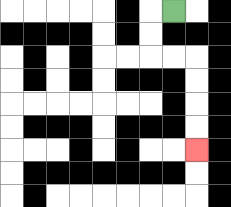{'start': '[7, 0]', 'end': '[8, 6]', 'path_directions': 'L,D,D,R,R,D,D,D,D', 'path_coordinates': '[[7, 0], [6, 0], [6, 1], [6, 2], [7, 2], [8, 2], [8, 3], [8, 4], [8, 5], [8, 6]]'}